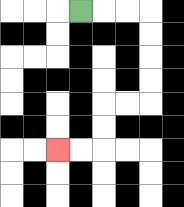{'start': '[3, 0]', 'end': '[2, 6]', 'path_directions': 'R,R,R,D,D,D,D,L,L,D,D,L,L', 'path_coordinates': '[[3, 0], [4, 0], [5, 0], [6, 0], [6, 1], [6, 2], [6, 3], [6, 4], [5, 4], [4, 4], [4, 5], [4, 6], [3, 6], [2, 6]]'}